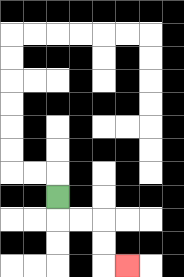{'start': '[2, 8]', 'end': '[5, 11]', 'path_directions': 'D,R,R,D,D,R', 'path_coordinates': '[[2, 8], [2, 9], [3, 9], [4, 9], [4, 10], [4, 11], [5, 11]]'}